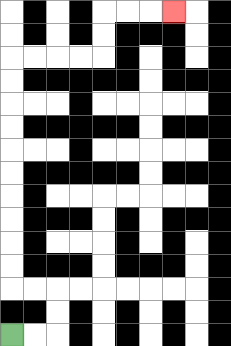{'start': '[0, 14]', 'end': '[7, 0]', 'path_directions': 'R,R,U,U,L,L,U,U,U,U,U,U,U,U,U,U,R,R,R,R,U,U,R,R,R', 'path_coordinates': '[[0, 14], [1, 14], [2, 14], [2, 13], [2, 12], [1, 12], [0, 12], [0, 11], [0, 10], [0, 9], [0, 8], [0, 7], [0, 6], [0, 5], [0, 4], [0, 3], [0, 2], [1, 2], [2, 2], [3, 2], [4, 2], [4, 1], [4, 0], [5, 0], [6, 0], [7, 0]]'}